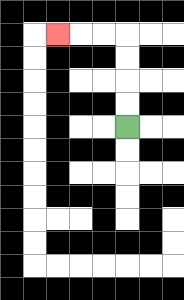{'start': '[5, 5]', 'end': '[2, 1]', 'path_directions': 'U,U,U,U,L,L,L', 'path_coordinates': '[[5, 5], [5, 4], [5, 3], [5, 2], [5, 1], [4, 1], [3, 1], [2, 1]]'}